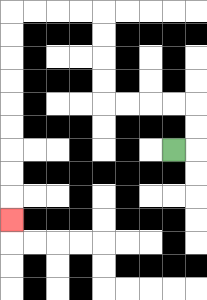{'start': '[7, 6]', 'end': '[0, 9]', 'path_directions': 'R,U,U,L,L,L,L,U,U,U,U,L,L,L,L,D,D,D,D,D,D,D,D,D', 'path_coordinates': '[[7, 6], [8, 6], [8, 5], [8, 4], [7, 4], [6, 4], [5, 4], [4, 4], [4, 3], [4, 2], [4, 1], [4, 0], [3, 0], [2, 0], [1, 0], [0, 0], [0, 1], [0, 2], [0, 3], [0, 4], [0, 5], [0, 6], [0, 7], [0, 8], [0, 9]]'}